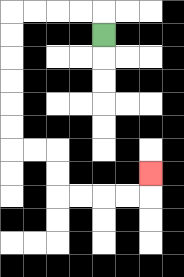{'start': '[4, 1]', 'end': '[6, 7]', 'path_directions': 'U,L,L,L,L,D,D,D,D,D,D,R,R,D,D,R,R,R,R,U', 'path_coordinates': '[[4, 1], [4, 0], [3, 0], [2, 0], [1, 0], [0, 0], [0, 1], [0, 2], [0, 3], [0, 4], [0, 5], [0, 6], [1, 6], [2, 6], [2, 7], [2, 8], [3, 8], [4, 8], [5, 8], [6, 8], [6, 7]]'}